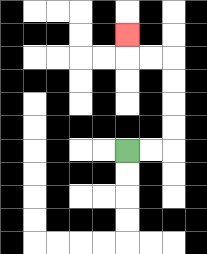{'start': '[5, 6]', 'end': '[5, 1]', 'path_directions': 'R,R,U,U,U,U,L,L,U', 'path_coordinates': '[[5, 6], [6, 6], [7, 6], [7, 5], [7, 4], [7, 3], [7, 2], [6, 2], [5, 2], [5, 1]]'}